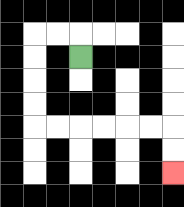{'start': '[3, 2]', 'end': '[7, 7]', 'path_directions': 'U,L,L,D,D,D,D,R,R,R,R,R,R,D,D', 'path_coordinates': '[[3, 2], [3, 1], [2, 1], [1, 1], [1, 2], [1, 3], [1, 4], [1, 5], [2, 5], [3, 5], [4, 5], [5, 5], [6, 5], [7, 5], [7, 6], [7, 7]]'}